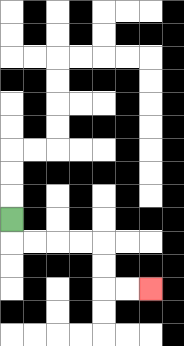{'start': '[0, 9]', 'end': '[6, 12]', 'path_directions': 'D,R,R,R,R,D,D,R,R', 'path_coordinates': '[[0, 9], [0, 10], [1, 10], [2, 10], [3, 10], [4, 10], [4, 11], [4, 12], [5, 12], [6, 12]]'}